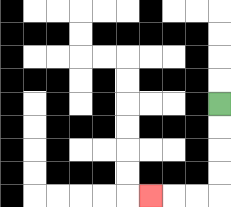{'start': '[9, 4]', 'end': '[6, 8]', 'path_directions': 'D,D,D,D,L,L,L', 'path_coordinates': '[[9, 4], [9, 5], [9, 6], [9, 7], [9, 8], [8, 8], [7, 8], [6, 8]]'}